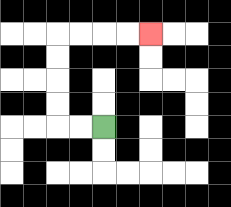{'start': '[4, 5]', 'end': '[6, 1]', 'path_directions': 'L,L,U,U,U,U,R,R,R,R', 'path_coordinates': '[[4, 5], [3, 5], [2, 5], [2, 4], [2, 3], [2, 2], [2, 1], [3, 1], [4, 1], [5, 1], [6, 1]]'}